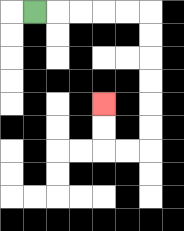{'start': '[1, 0]', 'end': '[4, 4]', 'path_directions': 'R,R,R,R,R,D,D,D,D,D,D,L,L,U,U', 'path_coordinates': '[[1, 0], [2, 0], [3, 0], [4, 0], [5, 0], [6, 0], [6, 1], [6, 2], [6, 3], [6, 4], [6, 5], [6, 6], [5, 6], [4, 6], [4, 5], [4, 4]]'}